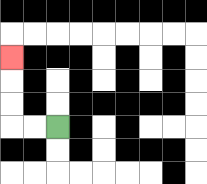{'start': '[2, 5]', 'end': '[0, 2]', 'path_directions': 'L,L,U,U,U', 'path_coordinates': '[[2, 5], [1, 5], [0, 5], [0, 4], [0, 3], [0, 2]]'}